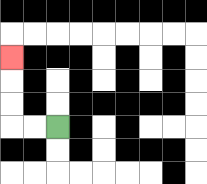{'start': '[2, 5]', 'end': '[0, 2]', 'path_directions': 'L,L,U,U,U', 'path_coordinates': '[[2, 5], [1, 5], [0, 5], [0, 4], [0, 3], [0, 2]]'}